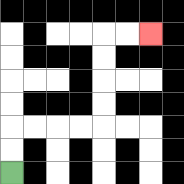{'start': '[0, 7]', 'end': '[6, 1]', 'path_directions': 'U,U,R,R,R,R,U,U,U,U,R,R', 'path_coordinates': '[[0, 7], [0, 6], [0, 5], [1, 5], [2, 5], [3, 5], [4, 5], [4, 4], [4, 3], [4, 2], [4, 1], [5, 1], [6, 1]]'}